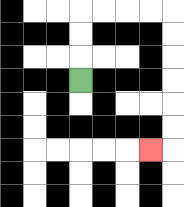{'start': '[3, 3]', 'end': '[6, 6]', 'path_directions': 'U,U,U,R,R,R,R,D,D,D,D,D,D,L', 'path_coordinates': '[[3, 3], [3, 2], [3, 1], [3, 0], [4, 0], [5, 0], [6, 0], [7, 0], [7, 1], [7, 2], [7, 3], [7, 4], [7, 5], [7, 6], [6, 6]]'}